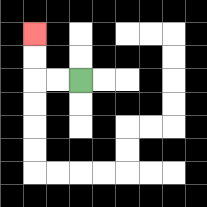{'start': '[3, 3]', 'end': '[1, 1]', 'path_directions': 'L,L,U,U', 'path_coordinates': '[[3, 3], [2, 3], [1, 3], [1, 2], [1, 1]]'}